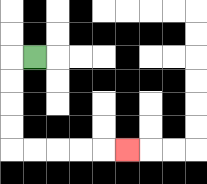{'start': '[1, 2]', 'end': '[5, 6]', 'path_directions': 'L,D,D,D,D,R,R,R,R,R', 'path_coordinates': '[[1, 2], [0, 2], [0, 3], [0, 4], [0, 5], [0, 6], [1, 6], [2, 6], [3, 6], [4, 6], [5, 6]]'}